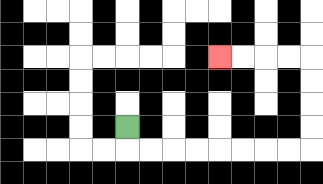{'start': '[5, 5]', 'end': '[9, 2]', 'path_directions': 'D,R,R,R,R,R,R,R,R,U,U,U,U,L,L,L,L', 'path_coordinates': '[[5, 5], [5, 6], [6, 6], [7, 6], [8, 6], [9, 6], [10, 6], [11, 6], [12, 6], [13, 6], [13, 5], [13, 4], [13, 3], [13, 2], [12, 2], [11, 2], [10, 2], [9, 2]]'}